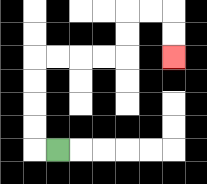{'start': '[2, 6]', 'end': '[7, 2]', 'path_directions': 'L,U,U,U,U,R,R,R,R,U,U,R,R,D,D', 'path_coordinates': '[[2, 6], [1, 6], [1, 5], [1, 4], [1, 3], [1, 2], [2, 2], [3, 2], [4, 2], [5, 2], [5, 1], [5, 0], [6, 0], [7, 0], [7, 1], [7, 2]]'}